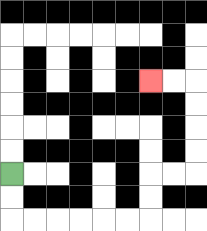{'start': '[0, 7]', 'end': '[6, 3]', 'path_directions': 'D,D,R,R,R,R,R,R,U,U,R,R,U,U,U,U,L,L', 'path_coordinates': '[[0, 7], [0, 8], [0, 9], [1, 9], [2, 9], [3, 9], [4, 9], [5, 9], [6, 9], [6, 8], [6, 7], [7, 7], [8, 7], [8, 6], [8, 5], [8, 4], [8, 3], [7, 3], [6, 3]]'}